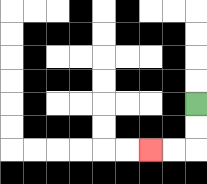{'start': '[8, 4]', 'end': '[6, 6]', 'path_directions': 'D,D,L,L', 'path_coordinates': '[[8, 4], [8, 5], [8, 6], [7, 6], [6, 6]]'}